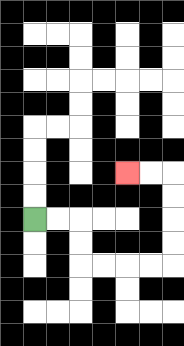{'start': '[1, 9]', 'end': '[5, 7]', 'path_directions': 'R,R,D,D,R,R,R,R,U,U,U,U,L,L', 'path_coordinates': '[[1, 9], [2, 9], [3, 9], [3, 10], [3, 11], [4, 11], [5, 11], [6, 11], [7, 11], [7, 10], [7, 9], [7, 8], [7, 7], [6, 7], [5, 7]]'}